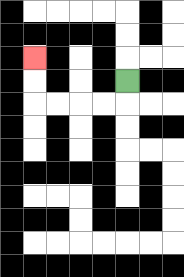{'start': '[5, 3]', 'end': '[1, 2]', 'path_directions': 'D,L,L,L,L,U,U', 'path_coordinates': '[[5, 3], [5, 4], [4, 4], [3, 4], [2, 4], [1, 4], [1, 3], [1, 2]]'}